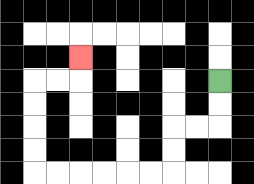{'start': '[9, 3]', 'end': '[3, 2]', 'path_directions': 'D,D,L,L,D,D,L,L,L,L,L,L,U,U,U,U,R,R,U', 'path_coordinates': '[[9, 3], [9, 4], [9, 5], [8, 5], [7, 5], [7, 6], [7, 7], [6, 7], [5, 7], [4, 7], [3, 7], [2, 7], [1, 7], [1, 6], [1, 5], [1, 4], [1, 3], [2, 3], [3, 3], [3, 2]]'}